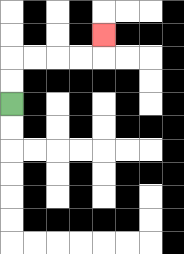{'start': '[0, 4]', 'end': '[4, 1]', 'path_directions': 'U,U,R,R,R,R,U', 'path_coordinates': '[[0, 4], [0, 3], [0, 2], [1, 2], [2, 2], [3, 2], [4, 2], [4, 1]]'}